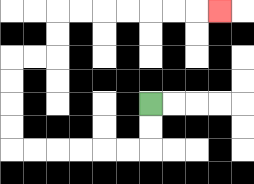{'start': '[6, 4]', 'end': '[9, 0]', 'path_directions': 'D,D,L,L,L,L,L,L,U,U,U,U,R,R,U,U,R,R,R,R,R,R,R', 'path_coordinates': '[[6, 4], [6, 5], [6, 6], [5, 6], [4, 6], [3, 6], [2, 6], [1, 6], [0, 6], [0, 5], [0, 4], [0, 3], [0, 2], [1, 2], [2, 2], [2, 1], [2, 0], [3, 0], [4, 0], [5, 0], [6, 0], [7, 0], [8, 0], [9, 0]]'}